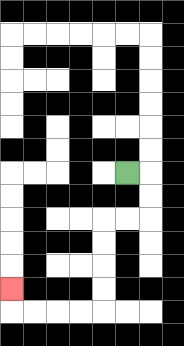{'start': '[5, 7]', 'end': '[0, 12]', 'path_directions': 'R,D,D,L,L,D,D,D,D,L,L,L,L,U', 'path_coordinates': '[[5, 7], [6, 7], [6, 8], [6, 9], [5, 9], [4, 9], [4, 10], [4, 11], [4, 12], [4, 13], [3, 13], [2, 13], [1, 13], [0, 13], [0, 12]]'}